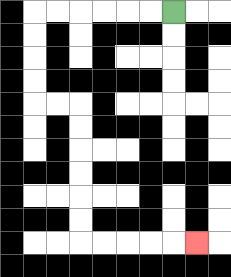{'start': '[7, 0]', 'end': '[8, 10]', 'path_directions': 'L,L,L,L,L,L,D,D,D,D,R,R,D,D,D,D,D,D,R,R,R,R,R', 'path_coordinates': '[[7, 0], [6, 0], [5, 0], [4, 0], [3, 0], [2, 0], [1, 0], [1, 1], [1, 2], [1, 3], [1, 4], [2, 4], [3, 4], [3, 5], [3, 6], [3, 7], [3, 8], [3, 9], [3, 10], [4, 10], [5, 10], [6, 10], [7, 10], [8, 10]]'}